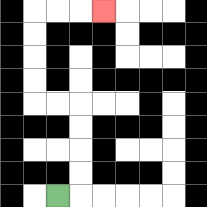{'start': '[2, 8]', 'end': '[4, 0]', 'path_directions': 'R,U,U,U,U,L,L,U,U,U,U,R,R,R', 'path_coordinates': '[[2, 8], [3, 8], [3, 7], [3, 6], [3, 5], [3, 4], [2, 4], [1, 4], [1, 3], [1, 2], [1, 1], [1, 0], [2, 0], [3, 0], [4, 0]]'}